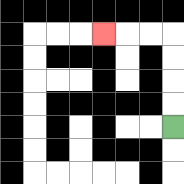{'start': '[7, 5]', 'end': '[4, 1]', 'path_directions': 'U,U,U,U,L,L,L', 'path_coordinates': '[[7, 5], [7, 4], [7, 3], [7, 2], [7, 1], [6, 1], [5, 1], [4, 1]]'}